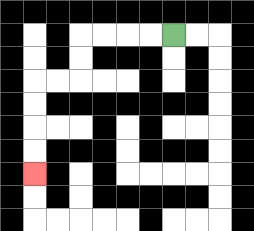{'start': '[7, 1]', 'end': '[1, 7]', 'path_directions': 'L,L,L,L,D,D,L,L,D,D,D,D', 'path_coordinates': '[[7, 1], [6, 1], [5, 1], [4, 1], [3, 1], [3, 2], [3, 3], [2, 3], [1, 3], [1, 4], [1, 5], [1, 6], [1, 7]]'}